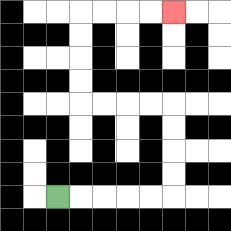{'start': '[2, 8]', 'end': '[7, 0]', 'path_directions': 'R,R,R,R,R,U,U,U,U,L,L,L,L,U,U,U,U,R,R,R,R', 'path_coordinates': '[[2, 8], [3, 8], [4, 8], [5, 8], [6, 8], [7, 8], [7, 7], [7, 6], [7, 5], [7, 4], [6, 4], [5, 4], [4, 4], [3, 4], [3, 3], [3, 2], [3, 1], [3, 0], [4, 0], [5, 0], [6, 0], [7, 0]]'}